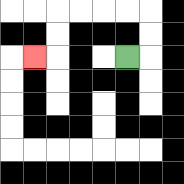{'start': '[5, 2]', 'end': '[1, 2]', 'path_directions': 'R,U,U,L,L,L,L,D,D,L', 'path_coordinates': '[[5, 2], [6, 2], [6, 1], [6, 0], [5, 0], [4, 0], [3, 0], [2, 0], [2, 1], [2, 2], [1, 2]]'}